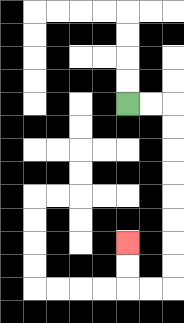{'start': '[5, 4]', 'end': '[5, 10]', 'path_directions': 'R,R,D,D,D,D,D,D,D,D,L,L,U,U', 'path_coordinates': '[[5, 4], [6, 4], [7, 4], [7, 5], [7, 6], [7, 7], [7, 8], [7, 9], [7, 10], [7, 11], [7, 12], [6, 12], [5, 12], [5, 11], [5, 10]]'}